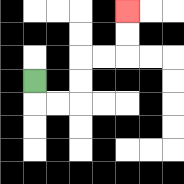{'start': '[1, 3]', 'end': '[5, 0]', 'path_directions': 'D,R,R,U,U,R,R,U,U', 'path_coordinates': '[[1, 3], [1, 4], [2, 4], [3, 4], [3, 3], [3, 2], [4, 2], [5, 2], [5, 1], [5, 0]]'}